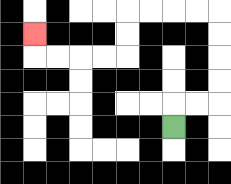{'start': '[7, 5]', 'end': '[1, 1]', 'path_directions': 'U,R,R,U,U,U,U,L,L,L,L,D,D,L,L,L,L,U', 'path_coordinates': '[[7, 5], [7, 4], [8, 4], [9, 4], [9, 3], [9, 2], [9, 1], [9, 0], [8, 0], [7, 0], [6, 0], [5, 0], [5, 1], [5, 2], [4, 2], [3, 2], [2, 2], [1, 2], [1, 1]]'}